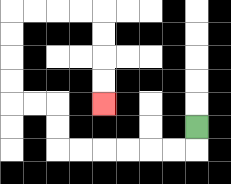{'start': '[8, 5]', 'end': '[4, 4]', 'path_directions': 'D,L,L,L,L,L,L,U,U,L,L,U,U,U,U,R,R,R,R,D,D,D,D', 'path_coordinates': '[[8, 5], [8, 6], [7, 6], [6, 6], [5, 6], [4, 6], [3, 6], [2, 6], [2, 5], [2, 4], [1, 4], [0, 4], [0, 3], [0, 2], [0, 1], [0, 0], [1, 0], [2, 0], [3, 0], [4, 0], [4, 1], [4, 2], [4, 3], [4, 4]]'}